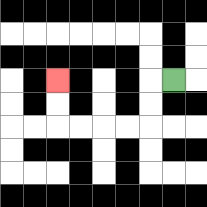{'start': '[7, 3]', 'end': '[2, 3]', 'path_directions': 'L,D,D,L,L,L,L,U,U', 'path_coordinates': '[[7, 3], [6, 3], [6, 4], [6, 5], [5, 5], [4, 5], [3, 5], [2, 5], [2, 4], [2, 3]]'}